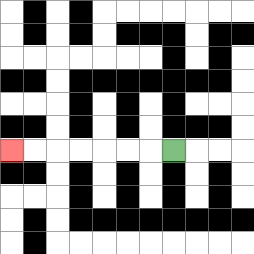{'start': '[7, 6]', 'end': '[0, 6]', 'path_directions': 'L,L,L,L,L,L,L', 'path_coordinates': '[[7, 6], [6, 6], [5, 6], [4, 6], [3, 6], [2, 6], [1, 6], [0, 6]]'}